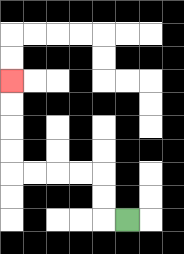{'start': '[5, 9]', 'end': '[0, 3]', 'path_directions': 'L,U,U,L,L,L,L,U,U,U,U', 'path_coordinates': '[[5, 9], [4, 9], [4, 8], [4, 7], [3, 7], [2, 7], [1, 7], [0, 7], [0, 6], [0, 5], [0, 4], [0, 3]]'}